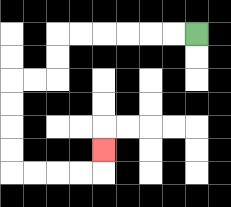{'start': '[8, 1]', 'end': '[4, 6]', 'path_directions': 'L,L,L,L,L,L,D,D,L,L,D,D,D,D,R,R,R,R,U', 'path_coordinates': '[[8, 1], [7, 1], [6, 1], [5, 1], [4, 1], [3, 1], [2, 1], [2, 2], [2, 3], [1, 3], [0, 3], [0, 4], [0, 5], [0, 6], [0, 7], [1, 7], [2, 7], [3, 7], [4, 7], [4, 6]]'}